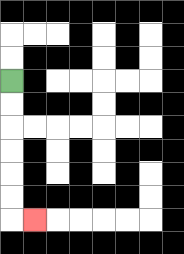{'start': '[0, 3]', 'end': '[1, 9]', 'path_directions': 'D,D,D,D,D,D,R', 'path_coordinates': '[[0, 3], [0, 4], [0, 5], [0, 6], [0, 7], [0, 8], [0, 9], [1, 9]]'}